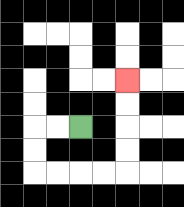{'start': '[3, 5]', 'end': '[5, 3]', 'path_directions': 'L,L,D,D,R,R,R,R,U,U,U,U', 'path_coordinates': '[[3, 5], [2, 5], [1, 5], [1, 6], [1, 7], [2, 7], [3, 7], [4, 7], [5, 7], [5, 6], [5, 5], [5, 4], [5, 3]]'}